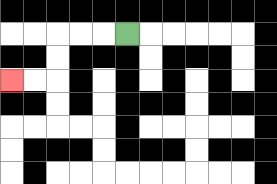{'start': '[5, 1]', 'end': '[0, 3]', 'path_directions': 'L,L,L,D,D,L,L', 'path_coordinates': '[[5, 1], [4, 1], [3, 1], [2, 1], [2, 2], [2, 3], [1, 3], [0, 3]]'}